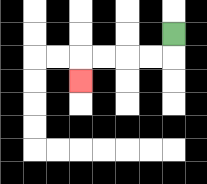{'start': '[7, 1]', 'end': '[3, 3]', 'path_directions': 'D,L,L,L,L,D', 'path_coordinates': '[[7, 1], [7, 2], [6, 2], [5, 2], [4, 2], [3, 2], [3, 3]]'}